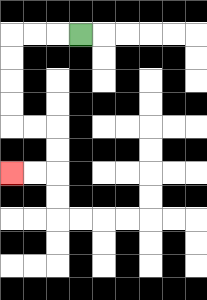{'start': '[3, 1]', 'end': '[0, 7]', 'path_directions': 'L,L,L,D,D,D,D,R,R,D,D,L,L', 'path_coordinates': '[[3, 1], [2, 1], [1, 1], [0, 1], [0, 2], [0, 3], [0, 4], [0, 5], [1, 5], [2, 5], [2, 6], [2, 7], [1, 7], [0, 7]]'}